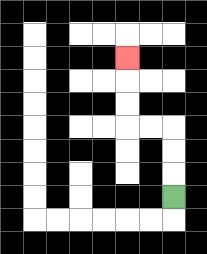{'start': '[7, 8]', 'end': '[5, 2]', 'path_directions': 'U,U,U,L,L,U,U,U', 'path_coordinates': '[[7, 8], [7, 7], [7, 6], [7, 5], [6, 5], [5, 5], [5, 4], [5, 3], [5, 2]]'}